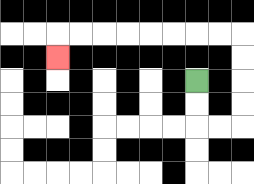{'start': '[8, 3]', 'end': '[2, 2]', 'path_directions': 'D,D,R,R,U,U,U,U,L,L,L,L,L,L,L,L,D', 'path_coordinates': '[[8, 3], [8, 4], [8, 5], [9, 5], [10, 5], [10, 4], [10, 3], [10, 2], [10, 1], [9, 1], [8, 1], [7, 1], [6, 1], [5, 1], [4, 1], [3, 1], [2, 1], [2, 2]]'}